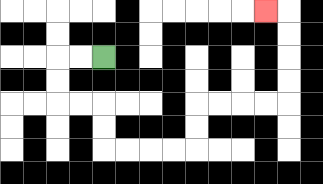{'start': '[4, 2]', 'end': '[11, 0]', 'path_directions': 'L,L,D,D,R,R,D,D,R,R,R,R,U,U,R,R,R,R,U,U,U,U,L', 'path_coordinates': '[[4, 2], [3, 2], [2, 2], [2, 3], [2, 4], [3, 4], [4, 4], [4, 5], [4, 6], [5, 6], [6, 6], [7, 6], [8, 6], [8, 5], [8, 4], [9, 4], [10, 4], [11, 4], [12, 4], [12, 3], [12, 2], [12, 1], [12, 0], [11, 0]]'}